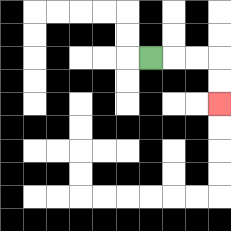{'start': '[6, 2]', 'end': '[9, 4]', 'path_directions': 'R,R,R,D,D', 'path_coordinates': '[[6, 2], [7, 2], [8, 2], [9, 2], [9, 3], [9, 4]]'}